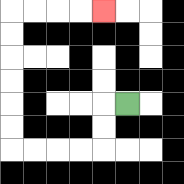{'start': '[5, 4]', 'end': '[4, 0]', 'path_directions': 'L,D,D,L,L,L,L,U,U,U,U,U,U,R,R,R,R', 'path_coordinates': '[[5, 4], [4, 4], [4, 5], [4, 6], [3, 6], [2, 6], [1, 6], [0, 6], [0, 5], [0, 4], [0, 3], [0, 2], [0, 1], [0, 0], [1, 0], [2, 0], [3, 0], [4, 0]]'}